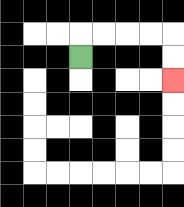{'start': '[3, 2]', 'end': '[7, 3]', 'path_directions': 'U,R,R,R,R,D,D', 'path_coordinates': '[[3, 2], [3, 1], [4, 1], [5, 1], [6, 1], [7, 1], [7, 2], [7, 3]]'}